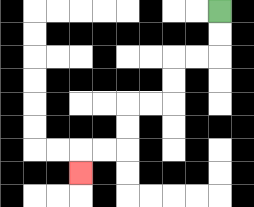{'start': '[9, 0]', 'end': '[3, 7]', 'path_directions': 'D,D,L,L,D,D,L,L,D,D,L,L,D', 'path_coordinates': '[[9, 0], [9, 1], [9, 2], [8, 2], [7, 2], [7, 3], [7, 4], [6, 4], [5, 4], [5, 5], [5, 6], [4, 6], [3, 6], [3, 7]]'}